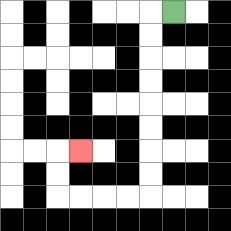{'start': '[7, 0]', 'end': '[3, 6]', 'path_directions': 'L,D,D,D,D,D,D,D,D,L,L,L,L,U,U,R', 'path_coordinates': '[[7, 0], [6, 0], [6, 1], [6, 2], [6, 3], [6, 4], [6, 5], [6, 6], [6, 7], [6, 8], [5, 8], [4, 8], [3, 8], [2, 8], [2, 7], [2, 6], [3, 6]]'}